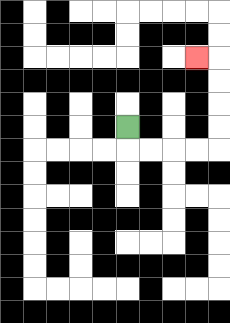{'start': '[5, 5]', 'end': '[8, 2]', 'path_directions': 'D,R,R,R,R,U,U,U,U,L', 'path_coordinates': '[[5, 5], [5, 6], [6, 6], [7, 6], [8, 6], [9, 6], [9, 5], [9, 4], [9, 3], [9, 2], [8, 2]]'}